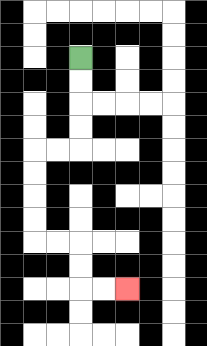{'start': '[3, 2]', 'end': '[5, 12]', 'path_directions': 'D,D,D,D,L,L,D,D,D,D,R,R,D,D,R,R', 'path_coordinates': '[[3, 2], [3, 3], [3, 4], [3, 5], [3, 6], [2, 6], [1, 6], [1, 7], [1, 8], [1, 9], [1, 10], [2, 10], [3, 10], [3, 11], [3, 12], [4, 12], [5, 12]]'}